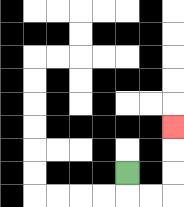{'start': '[5, 7]', 'end': '[7, 5]', 'path_directions': 'D,R,R,U,U,U', 'path_coordinates': '[[5, 7], [5, 8], [6, 8], [7, 8], [7, 7], [7, 6], [7, 5]]'}